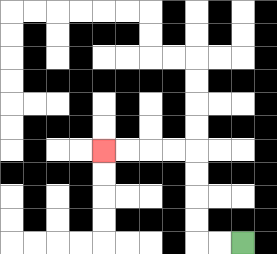{'start': '[10, 10]', 'end': '[4, 6]', 'path_directions': 'L,L,U,U,U,U,L,L,L,L', 'path_coordinates': '[[10, 10], [9, 10], [8, 10], [8, 9], [8, 8], [8, 7], [8, 6], [7, 6], [6, 6], [5, 6], [4, 6]]'}